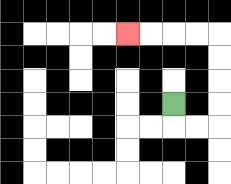{'start': '[7, 4]', 'end': '[5, 1]', 'path_directions': 'D,R,R,U,U,U,U,L,L,L,L', 'path_coordinates': '[[7, 4], [7, 5], [8, 5], [9, 5], [9, 4], [9, 3], [9, 2], [9, 1], [8, 1], [7, 1], [6, 1], [5, 1]]'}